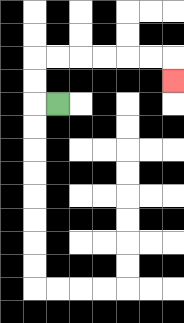{'start': '[2, 4]', 'end': '[7, 3]', 'path_directions': 'L,U,U,R,R,R,R,R,R,D', 'path_coordinates': '[[2, 4], [1, 4], [1, 3], [1, 2], [2, 2], [3, 2], [4, 2], [5, 2], [6, 2], [7, 2], [7, 3]]'}